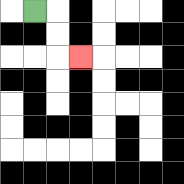{'start': '[1, 0]', 'end': '[3, 2]', 'path_directions': 'R,D,D,R', 'path_coordinates': '[[1, 0], [2, 0], [2, 1], [2, 2], [3, 2]]'}